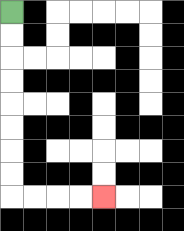{'start': '[0, 0]', 'end': '[4, 8]', 'path_directions': 'D,D,D,D,D,D,D,D,R,R,R,R', 'path_coordinates': '[[0, 0], [0, 1], [0, 2], [0, 3], [0, 4], [0, 5], [0, 6], [0, 7], [0, 8], [1, 8], [2, 8], [3, 8], [4, 8]]'}